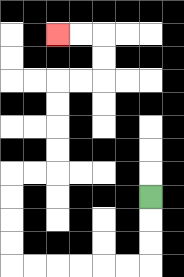{'start': '[6, 8]', 'end': '[2, 1]', 'path_directions': 'D,D,D,L,L,L,L,L,L,U,U,U,U,R,R,U,U,U,U,R,R,U,U,L,L', 'path_coordinates': '[[6, 8], [6, 9], [6, 10], [6, 11], [5, 11], [4, 11], [3, 11], [2, 11], [1, 11], [0, 11], [0, 10], [0, 9], [0, 8], [0, 7], [1, 7], [2, 7], [2, 6], [2, 5], [2, 4], [2, 3], [3, 3], [4, 3], [4, 2], [4, 1], [3, 1], [2, 1]]'}